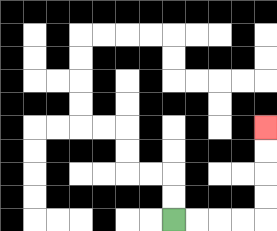{'start': '[7, 9]', 'end': '[11, 5]', 'path_directions': 'R,R,R,R,U,U,U,U', 'path_coordinates': '[[7, 9], [8, 9], [9, 9], [10, 9], [11, 9], [11, 8], [11, 7], [11, 6], [11, 5]]'}